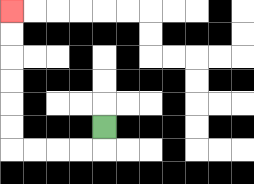{'start': '[4, 5]', 'end': '[0, 0]', 'path_directions': 'D,L,L,L,L,U,U,U,U,U,U', 'path_coordinates': '[[4, 5], [4, 6], [3, 6], [2, 6], [1, 6], [0, 6], [0, 5], [0, 4], [0, 3], [0, 2], [0, 1], [0, 0]]'}